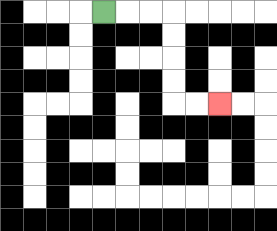{'start': '[4, 0]', 'end': '[9, 4]', 'path_directions': 'R,R,R,D,D,D,D,R,R', 'path_coordinates': '[[4, 0], [5, 0], [6, 0], [7, 0], [7, 1], [7, 2], [7, 3], [7, 4], [8, 4], [9, 4]]'}